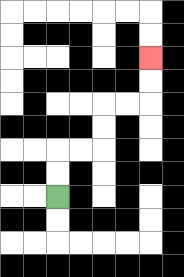{'start': '[2, 8]', 'end': '[6, 2]', 'path_directions': 'U,U,R,R,U,U,R,R,U,U', 'path_coordinates': '[[2, 8], [2, 7], [2, 6], [3, 6], [4, 6], [4, 5], [4, 4], [5, 4], [6, 4], [6, 3], [6, 2]]'}